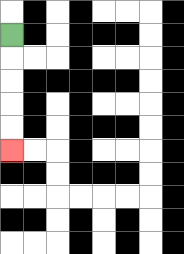{'start': '[0, 1]', 'end': '[0, 6]', 'path_directions': 'D,D,D,D,D', 'path_coordinates': '[[0, 1], [0, 2], [0, 3], [0, 4], [0, 5], [0, 6]]'}